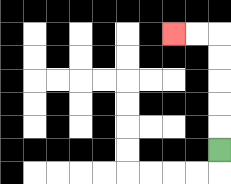{'start': '[9, 6]', 'end': '[7, 1]', 'path_directions': 'U,U,U,U,U,L,L', 'path_coordinates': '[[9, 6], [9, 5], [9, 4], [9, 3], [9, 2], [9, 1], [8, 1], [7, 1]]'}